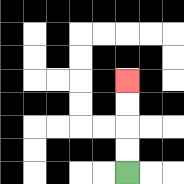{'start': '[5, 7]', 'end': '[5, 3]', 'path_directions': 'U,U,U,U', 'path_coordinates': '[[5, 7], [5, 6], [5, 5], [5, 4], [5, 3]]'}